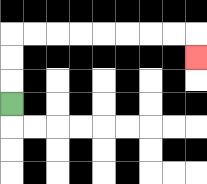{'start': '[0, 4]', 'end': '[8, 2]', 'path_directions': 'U,U,U,R,R,R,R,R,R,R,R,D', 'path_coordinates': '[[0, 4], [0, 3], [0, 2], [0, 1], [1, 1], [2, 1], [3, 1], [4, 1], [5, 1], [6, 1], [7, 1], [8, 1], [8, 2]]'}